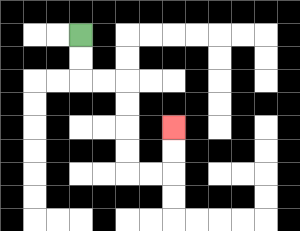{'start': '[3, 1]', 'end': '[7, 5]', 'path_directions': 'D,D,R,R,D,D,D,D,R,R,U,U', 'path_coordinates': '[[3, 1], [3, 2], [3, 3], [4, 3], [5, 3], [5, 4], [5, 5], [5, 6], [5, 7], [6, 7], [7, 7], [7, 6], [7, 5]]'}